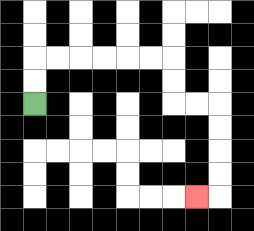{'start': '[1, 4]', 'end': '[8, 8]', 'path_directions': 'U,U,R,R,R,R,R,R,D,D,R,R,D,D,D,D,L', 'path_coordinates': '[[1, 4], [1, 3], [1, 2], [2, 2], [3, 2], [4, 2], [5, 2], [6, 2], [7, 2], [7, 3], [7, 4], [8, 4], [9, 4], [9, 5], [9, 6], [9, 7], [9, 8], [8, 8]]'}